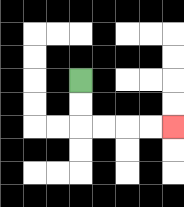{'start': '[3, 3]', 'end': '[7, 5]', 'path_directions': 'D,D,R,R,R,R', 'path_coordinates': '[[3, 3], [3, 4], [3, 5], [4, 5], [5, 5], [6, 5], [7, 5]]'}